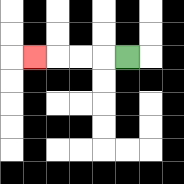{'start': '[5, 2]', 'end': '[1, 2]', 'path_directions': 'L,L,L,L', 'path_coordinates': '[[5, 2], [4, 2], [3, 2], [2, 2], [1, 2]]'}